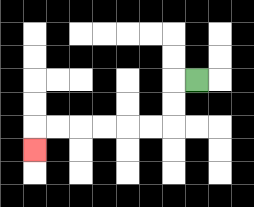{'start': '[8, 3]', 'end': '[1, 6]', 'path_directions': 'L,D,D,L,L,L,L,L,L,D', 'path_coordinates': '[[8, 3], [7, 3], [7, 4], [7, 5], [6, 5], [5, 5], [4, 5], [3, 5], [2, 5], [1, 5], [1, 6]]'}